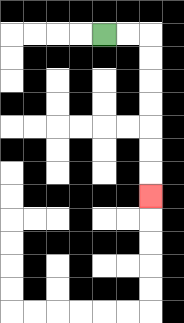{'start': '[4, 1]', 'end': '[6, 8]', 'path_directions': 'R,R,D,D,D,D,D,D,D', 'path_coordinates': '[[4, 1], [5, 1], [6, 1], [6, 2], [6, 3], [6, 4], [6, 5], [6, 6], [6, 7], [6, 8]]'}